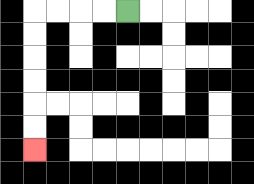{'start': '[5, 0]', 'end': '[1, 6]', 'path_directions': 'L,L,L,L,D,D,D,D,D,D', 'path_coordinates': '[[5, 0], [4, 0], [3, 0], [2, 0], [1, 0], [1, 1], [1, 2], [1, 3], [1, 4], [1, 5], [1, 6]]'}